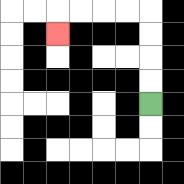{'start': '[6, 4]', 'end': '[2, 1]', 'path_directions': 'U,U,U,U,L,L,L,L,D', 'path_coordinates': '[[6, 4], [6, 3], [6, 2], [6, 1], [6, 0], [5, 0], [4, 0], [3, 0], [2, 0], [2, 1]]'}